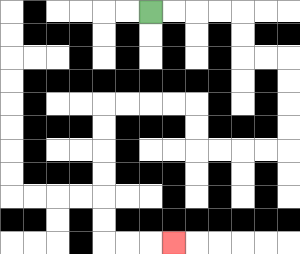{'start': '[6, 0]', 'end': '[7, 10]', 'path_directions': 'R,R,R,R,D,D,R,R,D,D,D,D,L,L,L,L,U,U,L,L,L,L,D,D,D,D,D,D,R,R,R', 'path_coordinates': '[[6, 0], [7, 0], [8, 0], [9, 0], [10, 0], [10, 1], [10, 2], [11, 2], [12, 2], [12, 3], [12, 4], [12, 5], [12, 6], [11, 6], [10, 6], [9, 6], [8, 6], [8, 5], [8, 4], [7, 4], [6, 4], [5, 4], [4, 4], [4, 5], [4, 6], [4, 7], [4, 8], [4, 9], [4, 10], [5, 10], [6, 10], [7, 10]]'}